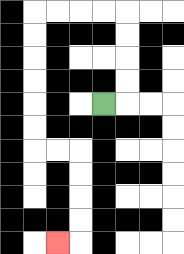{'start': '[4, 4]', 'end': '[2, 10]', 'path_directions': 'R,U,U,U,U,L,L,L,L,D,D,D,D,D,D,R,R,D,D,D,D,L', 'path_coordinates': '[[4, 4], [5, 4], [5, 3], [5, 2], [5, 1], [5, 0], [4, 0], [3, 0], [2, 0], [1, 0], [1, 1], [1, 2], [1, 3], [1, 4], [1, 5], [1, 6], [2, 6], [3, 6], [3, 7], [3, 8], [3, 9], [3, 10], [2, 10]]'}